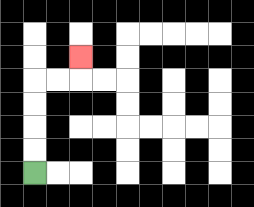{'start': '[1, 7]', 'end': '[3, 2]', 'path_directions': 'U,U,U,U,R,R,U', 'path_coordinates': '[[1, 7], [1, 6], [1, 5], [1, 4], [1, 3], [2, 3], [3, 3], [3, 2]]'}